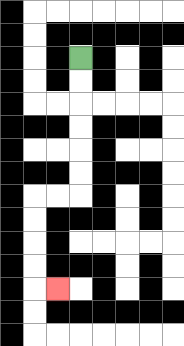{'start': '[3, 2]', 'end': '[2, 12]', 'path_directions': 'D,D,D,D,D,D,L,L,D,D,D,D,R', 'path_coordinates': '[[3, 2], [3, 3], [3, 4], [3, 5], [3, 6], [3, 7], [3, 8], [2, 8], [1, 8], [1, 9], [1, 10], [1, 11], [1, 12], [2, 12]]'}